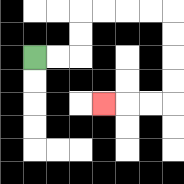{'start': '[1, 2]', 'end': '[4, 4]', 'path_directions': 'R,R,U,U,R,R,R,R,D,D,D,D,L,L,L', 'path_coordinates': '[[1, 2], [2, 2], [3, 2], [3, 1], [3, 0], [4, 0], [5, 0], [6, 0], [7, 0], [7, 1], [7, 2], [7, 3], [7, 4], [6, 4], [5, 4], [4, 4]]'}